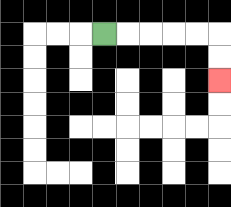{'start': '[4, 1]', 'end': '[9, 3]', 'path_directions': 'R,R,R,R,R,D,D', 'path_coordinates': '[[4, 1], [5, 1], [6, 1], [7, 1], [8, 1], [9, 1], [9, 2], [9, 3]]'}